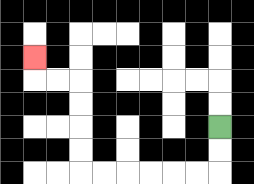{'start': '[9, 5]', 'end': '[1, 2]', 'path_directions': 'D,D,L,L,L,L,L,L,U,U,U,U,L,L,U', 'path_coordinates': '[[9, 5], [9, 6], [9, 7], [8, 7], [7, 7], [6, 7], [5, 7], [4, 7], [3, 7], [3, 6], [3, 5], [3, 4], [3, 3], [2, 3], [1, 3], [1, 2]]'}